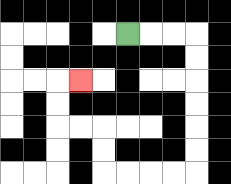{'start': '[5, 1]', 'end': '[3, 3]', 'path_directions': 'R,R,R,D,D,D,D,D,D,L,L,L,L,U,U,L,L,U,U,R', 'path_coordinates': '[[5, 1], [6, 1], [7, 1], [8, 1], [8, 2], [8, 3], [8, 4], [8, 5], [8, 6], [8, 7], [7, 7], [6, 7], [5, 7], [4, 7], [4, 6], [4, 5], [3, 5], [2, 5], [2, 4], [2, 3], [3, 3]]'}